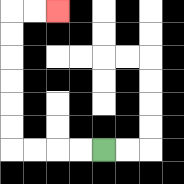{'start': '[4, 6]', 'end': '[2, 0]', 'path_directions': 'L,L,L,L,U,U,U,U,U,U,R,R', 'path_coordinates': '[[4, 6], [3, 6], [2, 6], [1, 6], [0, 6], [0, 5], [0, 4], [0, 3], [0, 2], [0, 1], [0, 0], [1, 0], [2, 0]]'}